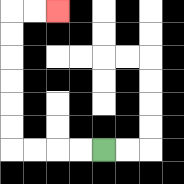{'start': '[4, 6]', 'end': '[2, 0]', 'path_directions': 'L,L,L,L,U,U,U,U,U,U,R,R', 'path_coordinates': '[[4, 6], [3, 6], [2, 6], [1, 6], [0, 6], [0, 5], [0, 4], [0, 3], [0, 2], [0, 1], [0, 0], [1, 0], [2, 0]]'}